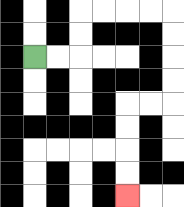{'start': '[1, 2]', 'end': '[5, 8]', 'path_directions': 'R,R,U,U,R,R,R,R,D,D,D,D,L,L,D,D,D,D', 'path_coordinates': '[[1, 2], [2, 2], [3, 2], [3, 1], [3, 0], [4, 0], [5, 0], [6, 0], [7, 0], [7, 1], [7, 2], [7, 3], [7, 4], [6, 4], [5, 4], [5, 5], [5, 6], [5, 7], [5, 8]]'}